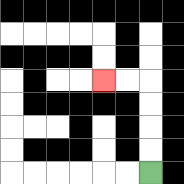{'start': '[6, 7]', 'end': '[4, 3]', 'path_directions': 'U,U,U,U,L,L', 'path_coordinates': '[[6, 7], [6, 6], [6, 5], [6, 4], [6, 3], [5, 3], [4, 3]]'}